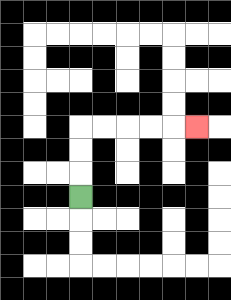{'start': '[3, 8]', 'end': '[8, 5]', 'path_directions': 'U,U,U,R,R,R,R,R', 'path_coordinates': '[[3, 8], [3, 7], [3, 6], [3, 5], [4, 5], [5, 5], [6, 5], [7, 5], [8, 5]]'}